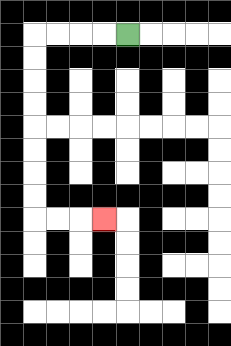{'start': '[5, 1]', 'end': '[4, 9]', 'path_directions': 'L,L,L,L,D,D,D,D,D,D,D,D,R,R,R', 'path_coordinates': '[[5, 1], [4, 1], [3, 1], [2, 1], [1, 1], [1, 2], [1, 3], [1, 4], [1, 5], [1, 6], [1, 7], [1, 8], [1, 9], [2, 9], [3, 9], [4, 9]]'}